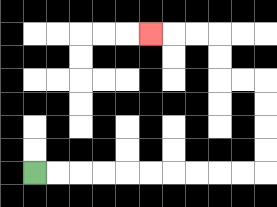{'start': '[1, 7]', 'end': '[6, 1]', 'path_directions': 'R,R,R,R,R,R,R,R,R,R,U,U,U,U,L,L,U,U,L,L,L', 'path_coordinates': '[[1, 7], [2, 7], [3, 7], [4, 7], [5, 7], [6, 7], [7, 7], [8, 7], [9, 7], [10, 7], [11, 7], [11, 6], [11, 5], [11, 4], [11, 3], [10, 3], [9, 3], [9, 2], [9, 1], [8, 1], [7, 1], [6, 1]]'}